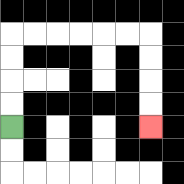{'start': '[0, 5]', 'end': '[6, 5]', 'path_directions': 'U,U,U,U,R,R,R,R,R,R,D,D,D,D', 'path_coordinates': '[[0, 5], [0, 4], [0, 3], [0, 2], [0, 1], [1, 1], [2, 1], [3, 1], [4, 1], [5, 1], [6, 1], [6, 2], [6, 3], [6, 4], [6, 5]]'}